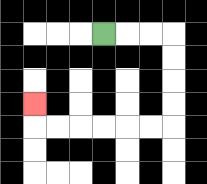{'start': '[4, 1]', 'end': '[1, 4]', 'path_directions': 'R,R,R,D,D,D,D,L,L,L,L,L,L,U', 'path_coordinates': '[[4, 1], [5, 1], [6, 1], [7, 1], [7, 2], [7, 3], [7, 4], [7, 5], [6, 5], [5, 5], [4, 5], [3, 5], [2, 5], [1, 5], [1, 4]]'}